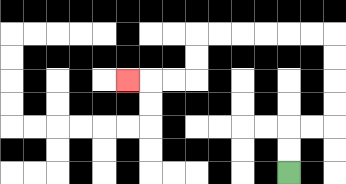{'start': '[12, 7]', 'end': '[5, 3]', 'path_directions': 'U,U,R,R,U,U,U,U,L,L,L,L,L,L,D,D,L,L,L', 'path_coordinates': '[[12, 7], [12, 6], [12, 5], [13, 5], [14, 5], [14, 4], [14, 3], [14, 2], [14, 1], [13, 1], [12, 1], [11, 1], [10, 1], [9, 1], [8, 1], [8, 2], [8, 3], [7, 3], [6, 3], [5, 3]]'}